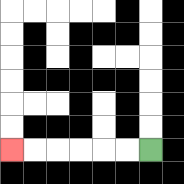{'start': '[6, 6]', 'end': '[0, 6]', 'path_directions': 'L,L,L,L,L,L', 'path_coordinates': '[[6, 6], [5, 6], [4, 6], [3, 6], [2, 6], [1, 6], [0, 6]]'}